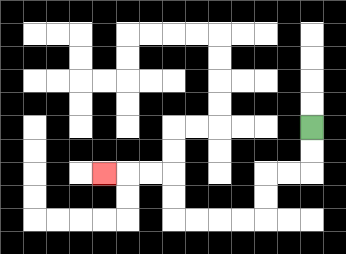{'start': '[13, 5]', 'end': '[4, 7]', 'path_directions': 'D,D,L,L,D,D,L,L,L,L,U,U,L,L,L', 'path_coordinates': '[[13, 5], [13, 6], [13, 7], [12, 7], [11, 7], [11, 8], [11, 9], [10, 9], [9, 9], [8, 9], [7, 9], [7, 8], [7, 7], [6, 7], [5, 7], [4, 7]]'}